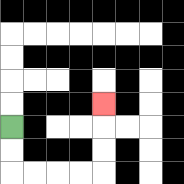{'start': '[0, 5]', 'end': '[4, 4]', 'path_directions': 'D,D,R,R,R,R,U,U,U', 'path_coordinates': '[[0, 5], [0, 6], [0, 7], [1, 7], [2, 7], [3, 7], [4, 7], [4, 6], [4, 5], [4, 4]]'}